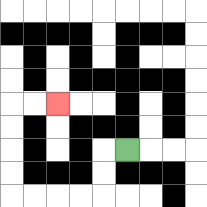{'start': '[5, 6]', 'end': '[2, 4]', 'path_directions': 'L,D,D,L,L,L,L,U,U,U,U,R,R', 'path_coordinates': '[[5, 6], [4, 6], [4, 7], [4, 8], [3, 8], [2, 8], [1, 8], [0, 8], [0, 7], [0, 6], [0, 5], [0, 4], [1, 4], [2, 4]]'}